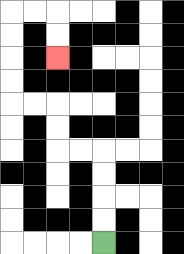{'start': '[4, 10]', 'end': '[2, 2]', 'path_directions': 'U,U,U,U,L,L,U,U,L,L,U,U,U,U,R,R,D,D', 'path_coordinates': '[[4, 10], [4, 9], [4, 8], [4, 7], [4, 6], [3, 6], [2, 6], [2, 5], [2, 4], [1, 4], [0, 4], [0, 3], [0, 2], [0, 1], [0, 0], [1, 0], [2, 0], [2, 1], [2, 2]]'}